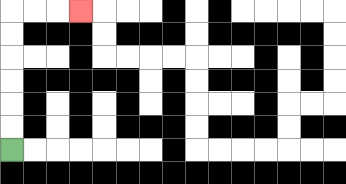{'start': '[0, 6]', 'end': '[3, 0]', 'path_directions': 'U,U,U,U,U,U,R,R,R', 'path_coordinates': '[[0, 6], [0, 5], [0, 4], [0, 3], [0, 2], [0, 1], [0, 0], [1, 0], [2, 0], [3, 0]]'}